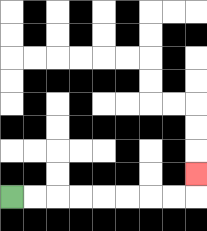{'start': '[0, 8]', 'end': '[8, 7]', 'path_directions': 'R,R,R,R,R,R,R,R,U', 'path_coordinates': '[[0, 8], [1, 8], [2, 8], [3, 8], [4, 8], [5, 8], [6, 8], [7, 8], [8, 8], [8, 7]]'}